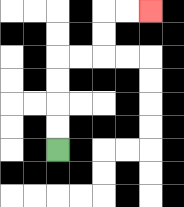{'start': '[2, 6]', 'end': '[6, 0]', 'path_directions': 'U,U,U,U,R,R,U,U,R,R', 'path_coordinates': '[[2, 6], [2, 5], [2, 4], [2, 3], [2, 2], [3, 2], [4, 2], [4, 1], [4, 0], [5, 0], [6, 0]]'}